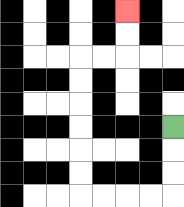{'start': '[7, 5]', 'end': '[5, 0]', 'path_directions': 'D,D,D,L,L,L,L,U,U,U,U,U,U,R,R,U,U', 'path_coordinates': '[[7, 5], [7, 6], [7, 7], [7, 8], [6, 8], [5, 8], [4, 8], [3, 8], [3, 7], [3, 6], [3, 5], [3, 4], [3, 3], [3, 2], [4, 2], [5, 2], [5, 1], [5, 0]]'}